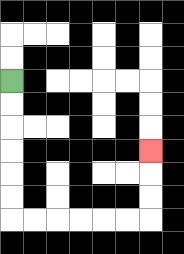{'start': '[0, 3]', 'end': '[6, 6]', 'path_directions': 'D,D,D,D,D,D,R,R,R,R,R,R,U,U,U', 'path_coordinates': '[[0, 3], [0, 4], [0, 5], [0, 6], [0, 7], [0, 8], [0, 9], [1, 9], [2, 9], [3, 9], [4, 9], [5, 9], [6, 9], [6, 8], [6, 7], [6, 6]]'}